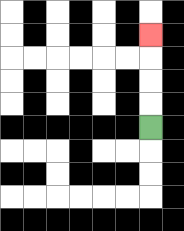{'start': '[6, 5]', 'end': '[6, 1]', 'path_directions': 'U,U,U,U', 'path_coordinates': '[[6, 5], [6, 4], [6, 3], [6, 2], [6, 1]]'}